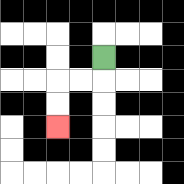{'start': '[4, 2]', 'end': '[2, 5]', 'path_directions': 'D,L,L,D,D', 'path_coordinates': '[[4, 2], [4, 3], [3, 3], [2, 3], [2, 4], [2, 5]]'}